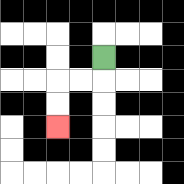{'start': '[4, 2]', 'end': '[2, 5]', 'path_directions': 'D,L,L,D,D', 'path_coordinates': '[[4, 2], [4, 3], [3, 3], [2, 3], [2, 4], [2, 5]]'}